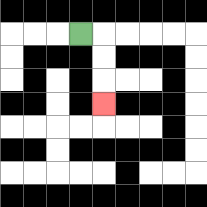{'start': '[3, 1]', 'end': '[4, 4]', 'path_directions': 'R,D,D,D', 'path_coordinates': '[[3, 1], [4, 1], [4, 2], [4, 3], [4, 4]]'}